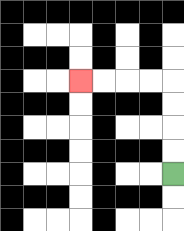{'start': '[7, 7]', 'end': '[3, 3]', 'path_directions': 'U,U,U,U,L,L,L,L', 'path_coordinates': '[[7, 7], [7, 6], [7, 5], [7, 4], [7, 3], [6, 3], [5, 3], [4, 3], [3, 3]]'}